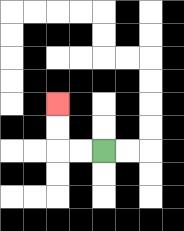{'start': '[4, 6]', 'end': '[2, 4]', 'path_directions': 'L,L,U,U', 'path_coordinates': '[[4, 6], [3, 6], [2, 6], [2, 5], [2, 4]]'}